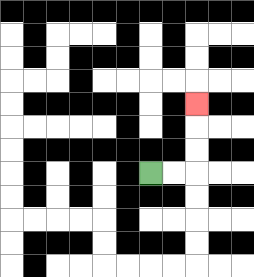{'start': '[6, 7]', 'end': '[8, 4]', 'path_directions': 'R,R,U,U,U', 'path_coordinates': '[[6, 7], [7, 7], [8, 7], [8, 6], [8, 5], [8, 4]]'}